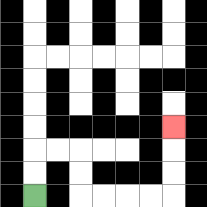{'start': '[1, 8]', 'end': '[7, 5]', 'path_directions': 'U,U,R,R,D,D,R,R,R,R,U,U,U', 'path_coordinates': '[[1, 8], [1, 7], [1, 6], [2, 6], [3, 6], [3, 7], [3, 8], [4, 8], [5, 8], [6, 8], [7, 8], [7, 7], [7, 6], [7, 5]]'}